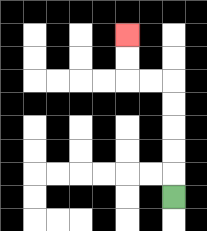{'start': '[7, 8]', 'end': '[5, 1]', 'path_directions': 'U,U,U,U,U,L,L,U,U', 'path_coordinates': '[[7, 8], [7, 7], [7, 6], [7, 5], [7, 4], [7, 3], [6, 3], [5, 3], [5, 2], [5, 1]]'}